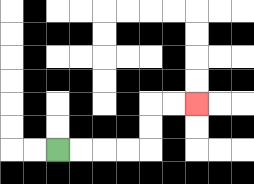{'start': '[2, 6]', 'end': '[8, 4]', 'path_directions': 'R,R,R,R,U,U,R,R', 'path_coordinates': '[[2, 6], [3, 6], [4, 6], [5, 6], [6, 6], [6, 5], [6, 4], [7, 4], [8, 4]]'}